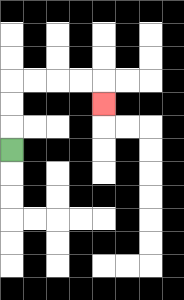{'start': '[0, 6]', 'end': '[4, 4]', 'path_directions': 'U,U,U,R,R,R,R,D', 'path_coordinates': '[[0, 6], [0, 5], [0, 4], [0, 3], [1, 3], [2, 3], [3, 3], [4, 3], [4, 4]]'}